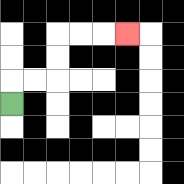{'start': '[0, 4]', 'end': '[5, 1]', 'path_directions': 'U,R,R,U,U,R,R,R', 'path_coordinates': '[[0, 4], [0, 3], [1, 3], [2, 3], [2, 2], [2, 1], [3, 1], [4, 1], [5, 1]]'}